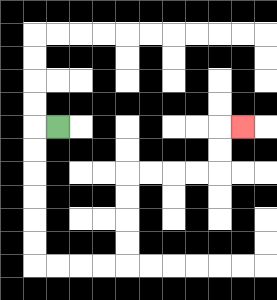{'start': '[2, 5]', 'end': '[10, 5]', 'path_directions': 'L,D,D,D,D,D,D,R,R,R,R,U,U,U,U,R,R,R,R,U,U,R', 'path_coordinates': '[[2, 5], [1, 5], [1, 6], [1, 7], [1, 8], [1, 9], [1, 10], [1, 11], [2, 11], [3, 11], [4, 11], [5, 11], [5, 10], [5, 9], [5, 8], [5, 7], [6, 7], [7, 7], [8, 7], [9, 7], [9, 6], [9, 5], [10, 5]]'}